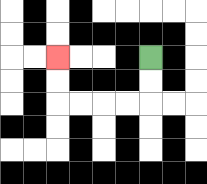{'start': '[6, 2]', 'end': '[2, 2]', 'path_directions': 'D,D,L,L,L,L,U,U', 'path_coordinates': '[[6, 2], [6, 3], [6, 4], [5, 4], [4, 4], [3, 4], [2, 4], [2, 3], [2, 2]]'}